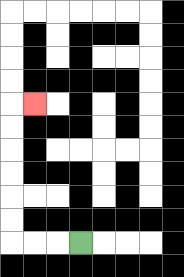{'start': '[3, 10]', 'end': '[1, 4]', 'path_directions': 'L,L,L,U,U,U,U,U,U,R', 'path_coordinates': '[[3, 10], [2, 10], [1, 10], [0, 10], [0, 9], [0, 8], [0, 7], [0, 6], [0, 5], [0, 4], [1, 4]]'}